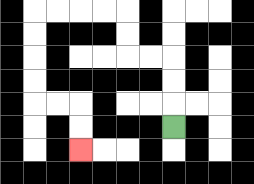{'start': '[7, 5]', 'end': '[3, 6]', 'path_directions': 'U,U,U,L,L,U,U,L,L,L,L,D,D,D,D,R,R,D,D', 'path_coordinates': '[[7, 5], [7, 4], [7, 3], [7, 2], [6, 2], [5, 2], [5, 1], [5, 0], [4, 0], [3, 0], [2, 0], [1, 0], [1, 1], [1, 2], [1, 3], [1, 4], [2, 4], [3, 4], [3, 5], [3, 6]]'}